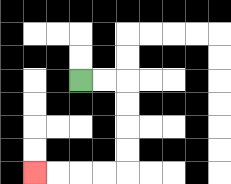{'start': '[3, 3]', 'end': '[1, 7]', 'path_directions': 'R,R,D,D,D,D,L,L,L,L', 'path_coordinates': '[[3, 3], [4, 3], [5, 3], [5, 4], [5, 5], [5, 6], [5, 7], [4, 7], [3, 7], [2, 7], [1, 7]]'}